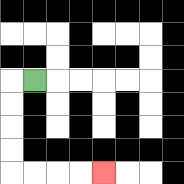{'start': '[1, 3]', 'end': '[4, 7]', 'path_directions': 'L,D,D,D,D,R,R,R,R', 'path_coordinates': '[[1, 3], [0, 3], [0, 4], [0, 5], [0, 6], [0, 7], [1, 7], [2, 7], [3, 7], [4, 7]]'}